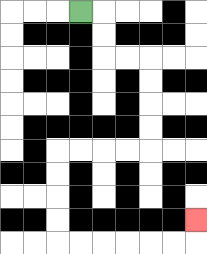{'start': '[3, 0]', 'end': '[8, 9]', 'path_directions': 'R,D,D,R,R,D,D,D,D,L,L,L,L,D,D,D,D,R,R,R,R,R,R,U', 'path_coordinates': '[[3, 0], [4, 0], [4, 1], [4, 2], [5, 2], [6, 2], [6, 3], [6, 4], [6, 5], [6, 6], [5, 6], [4, 6], [3, 6], [2, 6], [2, 7], [2, 8], [2, 9], [2, 10], [3, 10], [4, 10], [5, 10], [6, 10], [7, 10], [8, 10], [8, 9]]'}